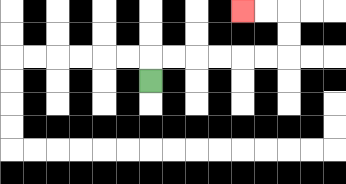{'start': '[6, 3]', 'end': '[10, 0]', 'path_directions': 'U,R,R,R,R,R,R,U,U,L,L', 'path_coordinates': '[[6, 3], [6, 2], [7, 2], [8, 2], [9, 2], [10, 2], [11, 2], [12, 2], [12, 1], [12, 0], [11, 0], [10, 0]]'}